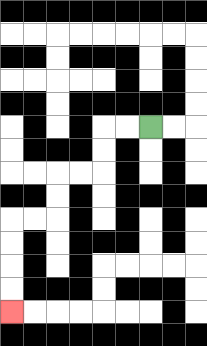{'start': '[6, 5]', 'end': '[0, 13]', 'path_directions': 'L,L,D,D,L,L,D,D,L,L,D,D,D,D', 'path_coordinates': '[[6, 5], [5, 5], [4, 5], [4, 6], [4, 7], [3, 7], [2, 7], [2, 8], [2, 9], [1, 9], [0, 9], [0, 10], [0, 11], [0, 12], [0, 13]]'}